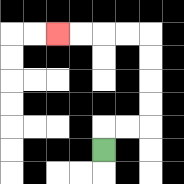{'start': '[4, 6]', 'end': '[2, 1]', 'path_directions': 'U,R,R,U,U,U,U,L,L,L,L', 'path_coordinates': '[[4, 6], [4, 5], [5, 5], [6, 5], [6, 4], [6, 3], [6, 2], [6, 1], [5, 1], [4, 1], [3, 1], [2, 1]]'}